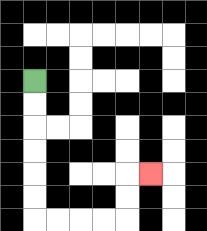{'start': '[1, 3]', 'end': '[6, 7]', 'path_directions': 'D,D,D,D,D,D,R,R,R,R,U,U,R', 'path_coordinates': '[[1, 3], [1, 4], [1, 5], [1, 6], [1, 7], [1, 8], [1, 9], [2, 9], [3, 9], [4, 9], [5, 9], [5, 8], [5, 7], [6, 7]]'}